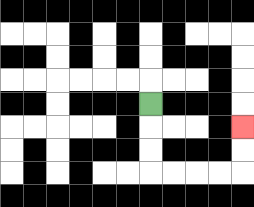{'start': '[6, 4]', 'end': '[10, 5]', 'path_directions': 'D,D,D,R,R,R,R,U,U', 'path_coordinates': '[[6, 4], [6, 5], [6, 6], [6, 7], [7, 7], [8, 7], [9, 7], [10, 7], [10, 6], [10, 5]]'}